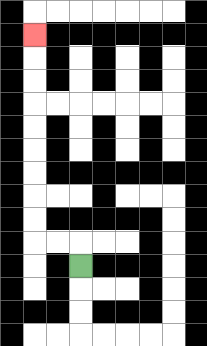{'start': '[3, 11]', 'end': '[1, 1]', 'path_directions': 'U,L,L,U,U,U,U,U,U,U,U,U', 'path_coordinates': '[[3, 11], [3, 10], [2, 10], [1, 10], [1, 9], [1, 8], [1, 7], [1, 6], [1, 5], [1, 4], [1, 3], [1, 2], [1, 1]]'}